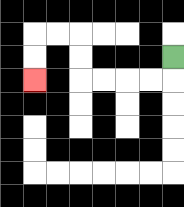{'start': '[7, 2]', 'end': '[1, 3]', 'path_directions': 'D,L,L,L,L,U,U,L,L,D,D', 'path_coordinates': '[[7, 2], [7, 3], [6, 3], [5, 3], [4, 3], [3, 3], [3, 2], [3, 1], [2, 1], [1, 1], [1, 2], [1, 3]]'}